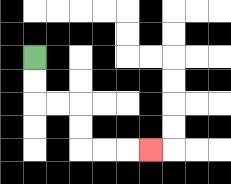{'start': '[1, 2]', 'end': '[6, 6]', 'path_directions': 'D,D,R,R,D,D,R,R,R', 'path_coordinates': '[[1, 2], [1, 3], [1, 4], [2, 4], [3, 4], [3, 5], [3, 6], [4, 6], [5, 6], [6, 6]]'}